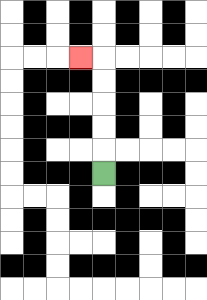{'start': '[4, 7]', 'end': '[3, 2]', 'path_directions': 'U,U,U,U,U,L', 'path_coordinates': '[[4, 7], [4, 6], [4, 5], [4, 4], [4, 3], [4, 2], [3, 2]]'}